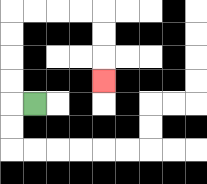{'start': '[1, 4]', 'end': '[4, 3]', 'path_directions': 'L,U,U,U,U,R,R,R,R,D,D,D', 'path_coordinates': '[[1, 4], [0, 4], [0, 3], [0, 2], [0, 1], [0, 0], [1, 0], [2, 0], [3, 0], [4, 0], [4, 1], [4, 2], [4, 3]]'}